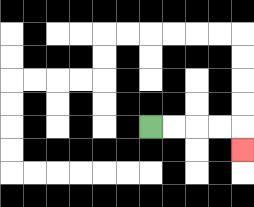{'start': '[6, 5]', 'end': '[10, 6]', 'path_directions': 'R,R,R,R,D', 'path_coordinates': '[[6, 5], [7, 5], [8, 5], [9, 5], [10, 5], [10, 6]]'}